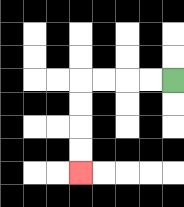{'start': '[7, 3]', 'end': '[3, 7]', 'path_directions': 'L,L,L,L,D,D,D,D', 'path_coordinates': '[[7, 3], [6, 3], [5, 3], [4, 3], [3, 3], [3, 4], [3, 5], [3, 6], [3, 7]]'}